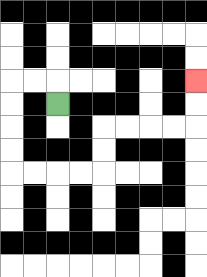{'start': '[2, 4]', 'end': '[8, 3]', 'path_directions': 'U,L,L,D,D,D,D,R,R,R,R,U,U,R,R,R,R,U,U', 'path_coordinates': '[[2, 4], [2, 3], [1, 3], [0, 3], [0, 4], [0, 5], [0, 6], [0, 7], [1, 7], [2, 7], [3, 7], [4, 7], [4, 6], [4, 5], [5, 5], [6, 5], [7, 5], [8, 5], [8, 4], [8, 3]]'}